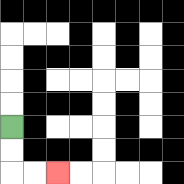{'start': '[0, 5]', 'end': '[2, 7]', 'path_directions': 'D,D,R,R', 'path_coordinates': '[[0, 5], [0, 6], [0, 7], [1, 7], [2, 7]]'}